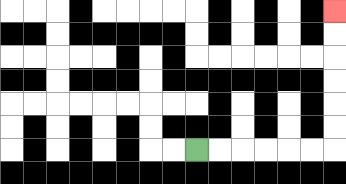{'start': '[8, 6]', 'end': '[14, 0]', 'path_directions': 'R,R,R,R,R,R,U,U,U,U,U,U', 'path_coordinates': '[[8, 6], [9, 6], [10, 6], [11, 6], [12, 6], [13, 6], [14, 6], [14, 5], [14, 4], [14, 3], [14, 2], [14, 1], [14, 0]]'}